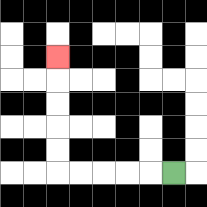{'start': '[7, 7]', 'end': '[2, 2]', 'path_directions': 'L,L,L,L,L,U,U,U,U,U', 'path_coordinates': '[[7, 7], [6, 7], [5, 7], [4, 7], [3, 7], [2, 7], [2, 6], [2, 5], [2, 4], [2, 3], [2, 2]]'}